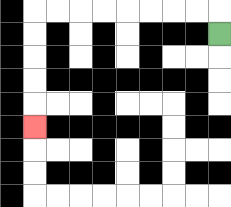{'start': '[9, 1]', 'end': '[1, 5]', 'path_directions': 'U,L,L,L,L,L,L,L,L,D,D,D,D,D', 'path_coordinates': '[[9, 1], [9, 0], [8, 0], [7, 0], [6, 0], [5, 0], [4, 0], [3, 0], [2, 0], [1, 0], [1, 1], [1, 2], [1, 3], [1, 4], [1, 5]]'}